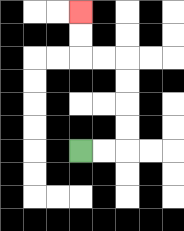{'start': '[3, 6]', 'end': '[3, 0]', 'path_directions': 'R,R,U,U,U,U,L,L,U,U', 'path_coordinates': '[[3, 6], [4, 6], [5, 6], [5, 5], [5, 4], [5, 3], [5, 2], [4, 2], [3, 2], [3, 1], [3, 0]]'}